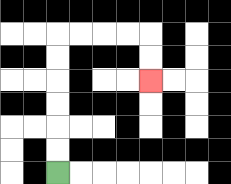{'start': '[2, 7]', 'end': '[6, 3]', 'path_directions': 'U,U,U,U,U,U,R,R,R,R,D,D', 'path_coordinates': '[[2, 7], [2, 6], [2, 5], [2, 4], [2, 3], [2, 2], [2, 1], [3, 1], [4, 1], [5, 1], [6, 1], [6, 2], [6, 3]]'}